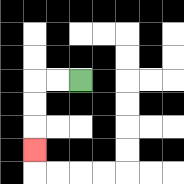{'start': '[3, 3]', 'end': '[1, 6]', 'path_directions': 'L,L,D,D,D', 'path_coordinates': '[[3, 3], [2, 3], [1, 3], [1, 4], [1, 5], [1, 6]]'}